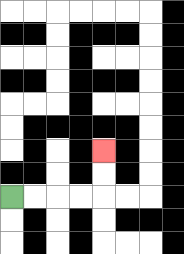{'start': '[0, 8]', 'end': '[4, 6]', 'path_directions': 'R,R,R,R,U,U', 'path_coordinates': '[[0, 8], [1, 8], [2, 8], [3, 8], [4, 8], [4, 7], [4, 6]]'}